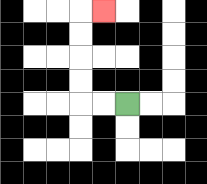{'start': '[5, 4]', 'end': '[4, 0]', 'path_directions': 'L,L,U,U,U,U,R', 'path_coordinates': '[[5, 4], [4, 4], [3, 4], [3, 3], [3, 2], [3, 1], [3, 0], [4, 0]]'}